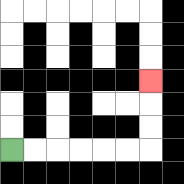{'start': '[0, 6]', 'end': '[6, 3]', 'path_directions': 'R,R,R,R,R,R,U,U,U', 'path_coordinates': '[[0, 6], [1, 6], [2, 6], [3, 6], [4, 6], [5, 6], [6, 6], [6, 5], [6, 4], [6, 3]]'}